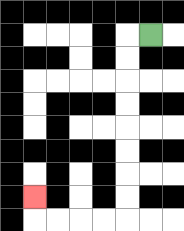{'start': '[6, 1]', 'end': '[1, 8]', 'path_directions': 'L,D,D,D,D,D,D,D,D,L,L,L,L,U', 'path_coordinates': '[[6, 1], [5, 1], [5, 2], [5, 3], [5, 4], [5, 5], [5, 6], [5, 7], [5, 8], [5, 9], [4, 9], [3, 9], [2, 9], [1, 9], [1, 8]]'}